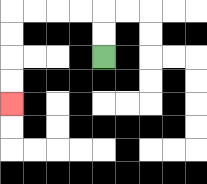{'start': '[4, 2]', 'end': '[0, 4]', 'path_directions': 'U,U,L,L,L,L,D,D,D,D', 'path_coordinates': '[[4, 2], [4, 1], [4, 0], [3, 0], [2, 0], [1, 0], [0, 0], [0, 1], [0, 2], [0, 3], [0, 4]]'}